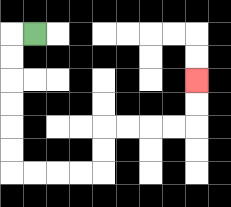{'start': '[1, 1]', 'end': '[8, 3]', 'path_directions': 'L,D,D,D,D,D,D,R,R,R,R,U,U,R,R,R,R,U,U', 'path_coordinates': '[[1, 1], [0, 1], [0, 2], [0, 3], [0, 4], [0, 5], [0, 6], [0, 7], [1, 7], [2, 7], [3, 7], [4, 7], [4, 6], [4, 5], [5, 5], [6, 5], [7, 5], [8, 5], [8, 4], [8, 3]]'}